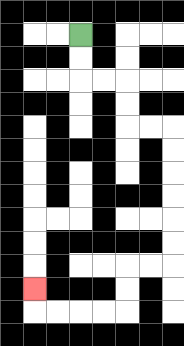{'start': '[3, 1]', 'end': '[1, 12]', 'path_directions': 'D,D,R,R,D,D,R,R,D,D,D,D,D,D,L,L,D,D,L,L,L,L,U', 'path_coordinates': '[[3, 1], [3, 2], [3, 3], [4, 3], [5, 3], [5, 4], [5, 5], [6, 5], [7, 5], [7, 6], [7, 7], [7, 8], [7, 9], [7, 10], [7, 11], [6, 11], [5, 11], [5, 12], [5, 13], [4, 13], [3, 13], [2, 13], [1, 13], [1, 12]]'}